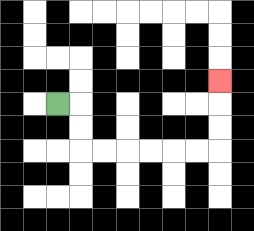{'start': '[2, 4]', 'end': '[9, 3]', 'path_directions': 'R,D,D,R,R,R,R,R,R,U,U,U', 'path_coordinates': '[[2, 4], [3, 4], [3, 5], [3, 6], [4, 6], [5, 6], [6, 6], [7, 6], [8, 6], [9, 6], [9, 5], [9, 4], [9, 3]]'}